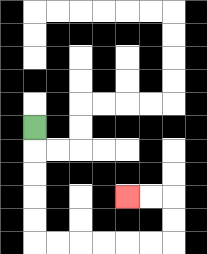{'start': '[1, 5]', 'end': '[5, 8]', 'path_directions': 'D,D,D,D,D,R,R,R,R,R,R,U,U,L,L', 'path_coordinates': '[[1, 5], [1, 6], [1, 7], [1, 8], [1, 9], [1, 10], [2, 10], [3, 10], [4, 10], [5, 10], [6, 10], [7, 10], [7, 9], [7, 8], [6, 8], [5, 8]]'}